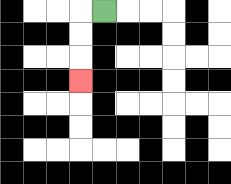{'start': '[4, 0]', 'end': '[3, 3]', 'path_directions': 'L,D,D,D', 'path_coordinates': '[[4, 0], [3, 0], [3, 1], [3, 2], [3, 3]]'}